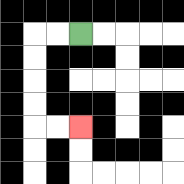{'start': '[3, 1]', 'end': '[3, 5]', 'path_directions': 'L,L,D,D,D,D,R,R', 'path_coordinates': '[[3, 1], [2, 1], [1, 1], [1, 2], [1, 3], [1, 4], [1, 5], [2, 5], [3, 5]]'}